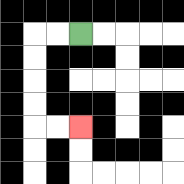{'start': '[3, 1]', 'end': '[3, 5]', 'path_directions': 'L,L,D,D,D,D,R,R', 'path_coordinates': '[[3, 1], [2, 1], [1, 1], [1, 2], [1, 3], [1, 4], [1, 5], [2, 5], [3, 5]]'}